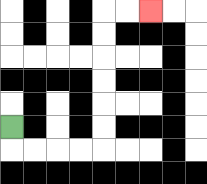{'start': '[0, 5]', 'end': '[6, 0]', 'path_directions': 'D,R,R,R,R,U,U,U,U,U,U,R,R', 'path_coordinates': '[[0, 5], [0, 6], [1, 6], [2, 6], [3, 6], [4, 6], [4, 5], [4, 4], [4, 3], [4, 2], [4, 1], [4, 0], [5, 0], [6, 0]]'}